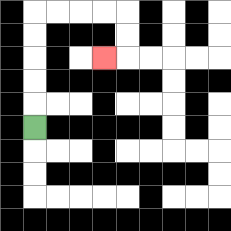{'start': '[1, 5]', 'end': '[4, 2]', 'path_directions': 'U,U,U,U,U,R,R,R,R,D,D,L', 'path_coordinates': '[[1, 5], [1, 4], [1, 3], [1, 2], [1, 1], [1, 0], [2, 0], [3, 0], [4, 0], [5, 0], [5, 1], [5, 2], [4, 2]]'}